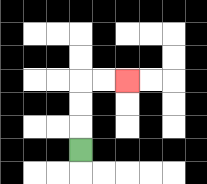{'start': '[3, 6]', 'end': '[5, 3]', 'path_directions': 'U,U,U,R,R', 'path_coordinates': '[[3, 6], [3, 5], [3, 4], [3, 3], [4, 3], [5, 3]]'}